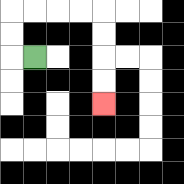{'start': '[1, 2]', 'end': '[4, 4]', 'path_directions': 'L,U,U,R,R,R,R,D,D,D,D', 'path_coordinates': '[[1, 2], [0, 2], [0, 1], [0, 0], [1, 0], [2, 0], [3, 0], [4, 0], [4, 1], [4, 2], [4, 3], [4, 4]]'}